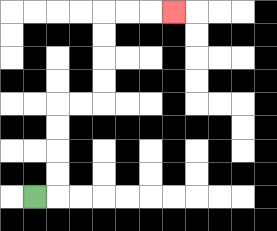{'start': '[1, 8]', 'end': '[7, 0]', 'path_directions': 'R,U,U,U,U,R,R,U,U,U,U,R,R,R', 'path_coordinates': '[[1, 8], [2, 8], [2, 7], [2, 6], [2, 5], [2, 4], [3, 4], [4, 4], [4, 3], [4, 2], [4, 1], [4, 0], [5, 0], [6, 0], [7, 0]]'}